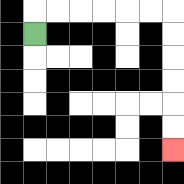{'start': '[1, 1]', 'end': '[7, 6]', 'path_directions': 'U,R,R,R,R,R,R,D,D,D,D,D,D', 'path_coordinates': '[[1, 1], [1, 0], [2, 0], [3, 0], [4, 0], [5, 0], [6, 0], [7, 0], [7, 1], [7, 2], [7, 3], [7, 4], [7, 5], [7, 6]]'}